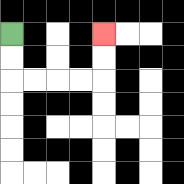{'start': '[0, 1]', 'end': '[4, 1]', 'path_directions': 'D,D,R,R,R,R,U,U', 'path_coordinates': '[[0, 1], [0, 2], [0, 3], [1, 3], [2, 3], [3, 3], [4, 3], [4, 2], [4, 1]]'}